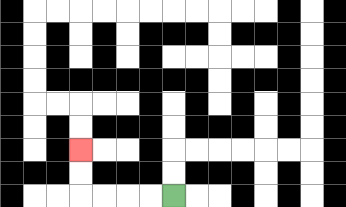{'start': '[7, 8]', 'end': '[3, 6]', 'path_directions': 'L,L,L,L,U,U', 'path_coordinates': '[[7, 8], [6, 8], [5, 8], [4, 8], [3, 8], [3, 7], [3, 6]]'}